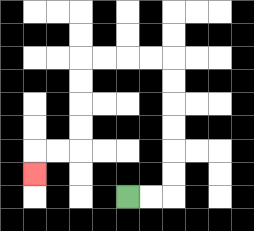{'start': '[5, 8]', 'end': '[1, 7]', 'path_directions': 'R,R,U,U,U,U,U,U,L,L,L,L,D,D,D,D,L,L,D', 'path_coordinates': '[[5, 8], [6, 8], [7, 8], [7, 7], [7, 6], [7, 5], [7, 4], [7, 3], [7, 2], [6, 2], [5, 2], [4, 2], [3, 2], [3, 3], [3, 4], [3, 5], [3, 6], [2, 6], [1, 6], [1, 7]]'}